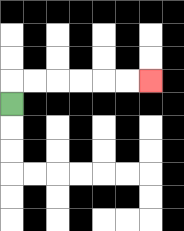{'start': '[0, 4]', 'end': '[6, 3]', 'path_directions': 'U,R,R,R,R,R,R', 'path_coordinates': '[[0, 4], [0, 3], [1, 3], [2, 3], [3, 3], [4, 3], [5, 3], [6, 3]]'}